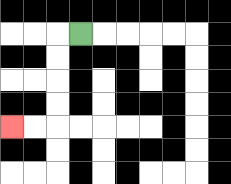{'start': '[3, 1]', 'end': '[0, 5]', 'path_directions': 'L,D,D,D,D,L,L', 'path_coordinates': '[[3, 1], [2, 1], [2, 2], [2, 3], [2, 4], [2, 5], [1, 5], [0, 5]]'}